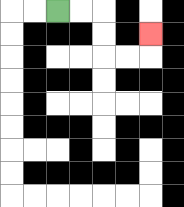{'start': '[2, 0]', 'end': '[6, 1]', 'path_directions': 'R,R,D,D,R,R,U', 'path_coordinates': '[[2, 0], [3, 0], [4, 0], [4, 1], [4, 2], [5, 2], [6, 2], [6, 1]]'}